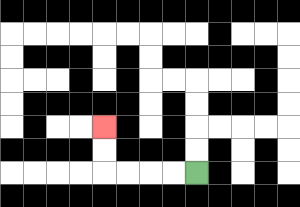{'start': '[8, 7]', 'end': '[4, 5]', 'path_directions': 'L,L,L,L,U,U', 'path_coordinates': '[[8, 7], [7, 7], [6, 7], [5, 7], [4, 7], [4, 6], [4, 5]]'}